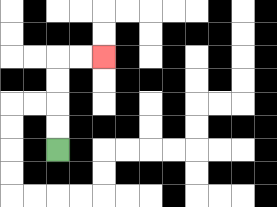{'start': '[2, 6]', 'end': '[4, 2]', 'path_directions': 'U,U,U,U,R,R', 'path_coordinates': '[[2, 6], [2, 5], [2, 4], [2, 3], [2, 2], [3, 2], [4, 2]]'}